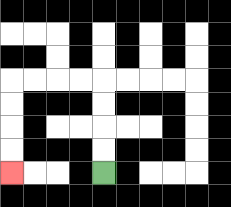{'start': '[4, 7]', 'end': '[0, 7]', 'path_directions': 'U,U,U,U,L,L,L,L,D,D,D,D', 'path_coordinates': '[[4, 7], [4, 6], [4, 5], [4, 4], [4, 3], [3, 3], [2, 3], [1, 3], [0, 3], [0, 4], [0, 5], [0, 6], [0, 7]]'}